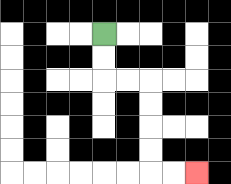{'start': '[4, 1]', 'end': '[8, 7]', 'path_directions': 'D,D,R,R,D,D,D,D,R,R', 'path_coordinates': '[[4, 1], [4, 2], [4, 3], [5, 3], [6, 3], [6, 4], [6, 5], [6, 6], [6, 7], [7, 7], [8, 7]]'}